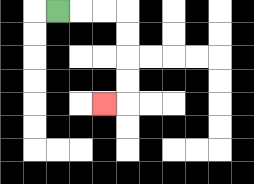{'start': '[2, 0]', 'end': '[4, 4]', 'path_directions': 'R,R,R,D,D,D,D,L', 'path_coordinates': '[[2, 0], [3, 0], [4, 0], [5, 0], [5, 1], [5, 2], [5, 3], [5, 4], [4, 4]]'}